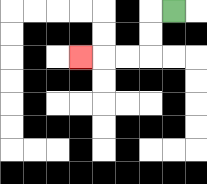{'start': '[7, 0]', 'end': '[3, 2]', 'path_directions': 'L,D,D,L,L,L', 'path_coordinates': '[[7, 0], [6, 0], [6, 1], [6, 2], [5, 2], [4, 2], [3, 2]]'}